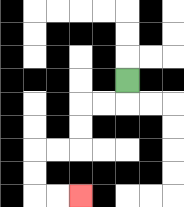{'start': '[5, 3]', 'end': '[3, 8]', 'path_directions': 'D,L,L,D,D,L,L,D,D,R,R', 'path_coordinates': '[[5, 3], [5, 4], [4, 4], [3, 4], [3, 5], [3, 6], [2, 6], [1, 6], [1, 7], [1, 8], [2, 8], [3, 8]]'}